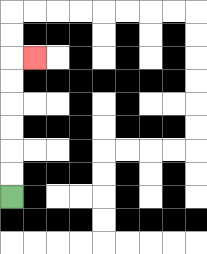{'start': '[0, 8]', 'end': '[1, 2]', 'path_directions': 'U,U,U,U,U,U,R', 'path_coordinates': '[[0, 8], [0, 7], [0, 6], [0, 5], [0, 4], [0, 3], [0, 2], [1, 2]]'}